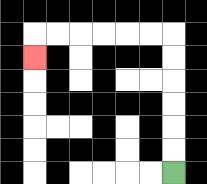{'start': '[7, 7]', 'end': '[1, 2]', 'path_directions': 'U,U,U,U,U,U,L,L,L,L,L,L,D', 'path_coordinates': '[[7, 7], [7, 6], [7, 5], [7, 4], [7, 3], [7, 2], [7, 1], [6, 1], [5, 1], [4, 1], [3, 1], [2, 1], [1, 1], [1, 2]]'}